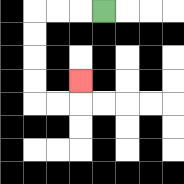{'start': '[4, 0]', 'end': '[3, 3]', 'path_directions': 'L,L,L,D,D,D,D,R,R,U', 'path_coordinates': '[[4, 0], [3, 0], [2, 0], [1, 0], [1, 1], [1, 2], [1, 3], [1, 4], [2, 4], [3, 4], [3, 3]]'}